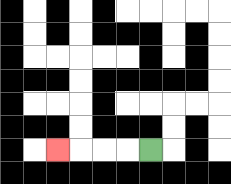{'start': '[6, 6]', 'end': '[2, 6]', 'path_directions': 'L,L,L,L', 'path_coordinates': '[[6, 6], [5, 6], [4, 6], [3, 6], [2, 6]]'}